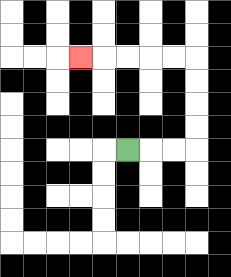{'start': '[5, 6]', 'end': '[3, 2]', 'path_directions': 'R,R,R,U,U,U,U,L,L,L,L,L', 'path_coordinates': '[[5, 6], [6, 6], [7, 6], [8, 6], [8, 5], [8, 4], [8, 3], [8, 2], [7, 2], [6, 2], [5, 2], [4, 2], [3, 2]]'}